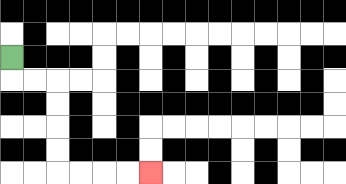{'start': '[0, 2]', 'end': '[6, 7]', 'path_directions': 'D,R,R,D,D,D,D,R,R,R,R', 'path_coordinates': '[[0, 2], [0, 3], [1, 3], [2, 3], [2, 4], [2, 5], [2, 6], [2, 7], [3, 7], [4, 7], [5, 7], [6, 7]]'}